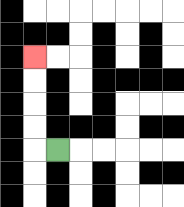{'start': '[2, 6]', 'end': '[1, 2]', 'path_directions': 'L,U,U,U,U', 'path_coordinates': '[[2, 6], [1, 6], [1, 5], [1, 4], [1, 3], [1, 2]]'}